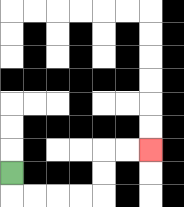{'start': '[0, 7]', 'end': '[6, 6]', 'path_directions': 'D,R,R,R,R,U,U,R,R', 'path_coordinates': '[[0, 7], [0, 8], [1, 8], [2, 8], [3, 8], [4, 8], [4, 7], [4, 6], [5, 6], [6, 6]]'}